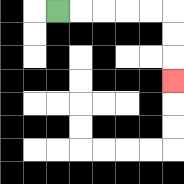{'start': '[2, 0]', 'end': '[7, 3]', 'path_directions': 'R,R,R,R,R,D,D,D', 'path_coordinates': '[[2, 0], [3, 0], [4, 0], [5, 0], [6, 0], [7, 0], [7, 1], [7, 2], [7, 3]]'}